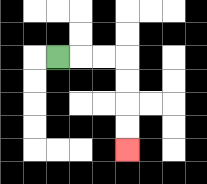{'start': '[2, 2]', 'end': '[5, 6]', 'path_directions': 'R,R,R,D,D,D,D', 'path_coordinates': '[[2, 2], [3, 2], [4, 2], [5, 2], [5, 3], [5, 4], [5, 5], [5, 6]]'}